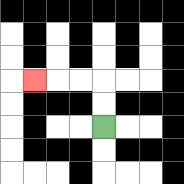{'start': '[4, 5]', 'end': '[1, 3]', 'path_directions': 'U,U,L,L,L', 'path_coordinates': '[[4, 5], [4, 4], [4, 3], [3, 3], [2, 3], [1, 3]]'}